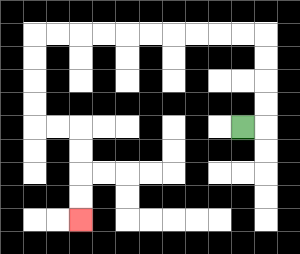{'start': '[10, 5]', 'end': '[3, 9]', 'path_directions': 'R,U,U,U,U,L,L,L,L,L,L,L,L,L,L,D,D,D,D,R,R,D,D,D,D', 'path_coordinates': '[[10, 5], [11, 5], [11, 4], [11, 3], [11, 2], [11, 1], [10, 1], [9, 1], [8, 1], [7, 1], [6, 1], [5, 1], [4, 1], [3, 1], [2, 1], [1, 1], [1, 2], [1, 3], [1, 4], [1, 5], [2, 5], [3, 5], [3, 6], [3, 7], [3, 8], [3, 9]]'}